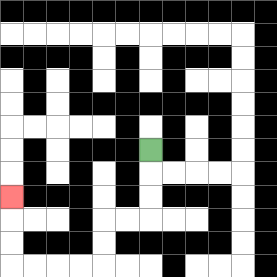{'start': '[6, 6]', 'end': '[0, 8]', 'path_directions': 'D,D,D,L,L,D,D,L,L,L,L,U,U,U', 'path_coordinates': '[[6, 6], [6, 7], [6, 8], [6, 9], [5, 9], [4, 9], [4, 10], [4, 11], [3, 11], [2, 11], [1, 11], [0, 11], [0, 10], [0, 9], [0, 8]]'}